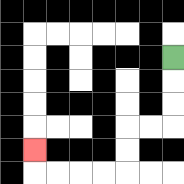{'start': '[7, 2]', 'end': '[1, 6]', 'path_directions': 'D,D,D,L,L,D,D,L,L,L,L,U', 'path_coordinates': '[[7, 2], [7, 3], [7, 4], [7, 5], [6, 5], [5, 5], [5, 6], [5, 7], [4, 7], [3, 7], [2, 7], [1, 7], [1, 6]]'}